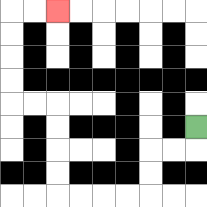{'start': '[8, 5]', 'end': '[2, 0]', 'path_directions': 'D,L,L,D,D,L,L,L,L,U,U,U,U,L,L,U,U,U,U,R,R', 'path_coordinates': '[[8, 5], [8, 6], [7, 6], [6, 6], [6, 7], [6, 8], [5, 8], [4, 8], [3, 8], [2, 8], [2, 7], [2, 6], [2, 5], [2, 4], [1, 4], [0, 4], [0, 3], [0, 2], [0, 1], [0, 0], [1, 0], [2, 0]]'}